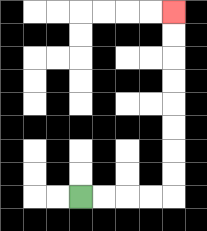{'start': '[3, 8]', 'end': '[7, 0]', 'path_directions': 'R,R,R,R,U,U,U,U,U,U,U,U', 'path_coordinates': '[[3, 8], [4, 8], [5, 8], [6, 8], [7, 8], [7, 7], [7, 6], [7, 5], [7, 4], [7, 3], [7, 2], [7, 1], [7, 0]]'}